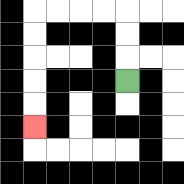{'start': '[5, 3]', 'end': '[1, 5]', 'path_directions': 'U,U,U,L,L,L,L,D,D,D,D,D', 'path_coordinates': '[[5, 3], [5, 2], [5, 1], [5, 0], [4, 0], [3, 0], [2, 0], [1, 0], [1, 1], [1, 2], [1, 3], [1, 4], [1, 5]]'}